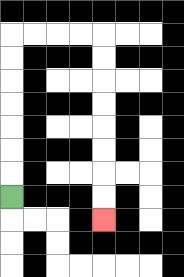{'start': '[0, 8]', 'end': '[4, 9]', 'path_directions': 'U,U,U,U,U,U,U,R,R,R,R,D,D,D,D,D,D,D,D', 'path_coordinates': '[[0, 8], [0, 7], [0, 6], [0, 5], [0, 4], [0, 3], [0, 2], [0, 1], [1, 1], [2, 1], [3, 1], [4, 1], [4, 2], [4, 3], [4, 4], [4, 5], [4, 6], [4, 7], [4, 8], [4, 9]]'}